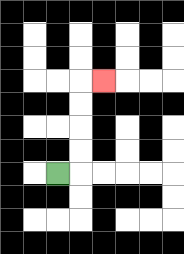{'start': '[2, 7]', 'end': '[4, 3]', 'path_directions': 'R,U,U,U,U,R', 'path_coordinates': '[[2, 7], [3, 7], [3, 6], [3, 5], [3, 4], [3, 3], [4, 3]]'}